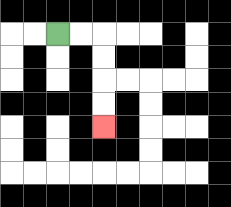{'start': '[2, 1]', 'end': '[4, 5]', 'path_directions': 'R,R,D,D,D,D', 'path_coordinates': '[[2, 1], [3, 1], [4, 1], [4, 2], [4, 3], [4, 4], [4, 5]]'}